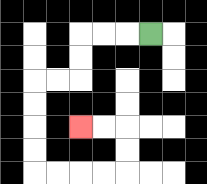{'start': '[6, 1]', 'end': '[3, 5]', 'path_directions': 'L,L,L,D,D,L,L,D,D,D,D,R,R,R,R,U,U,L,L', 'path_coordinates': '[[6, 1], [5, 1], [4, 1], [3, 1], [3, 2], [3, 3], [2, 3], [1, 3], [1, 4], [1, 5], [1, 6], [1, 7], [2, 7], [3, 7], [4, 7], [5, 7], [5, 6], [5, 5], [4, 5], [3, 5]]'}